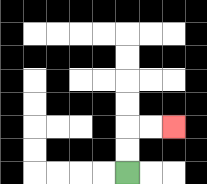{'start': '[5, 7]', 'end': '[7, 5]', 'path_directions': 'U,U,R,R', 'path_coordinates': '[[5, 7], [5, 6], [5, 5], [6, 5], [7, 5]]'}